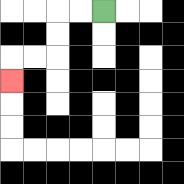{'start': '[4, 0]', 'end': '[0, 3]', 'path_directions': 'L,L,D,D,L,L,D', 'path_coordinates': '[[4, 0], [3, 0], [2, 0], [2, 1], [2, 2], [1, 2], [0, 2], [0, 3]]'}